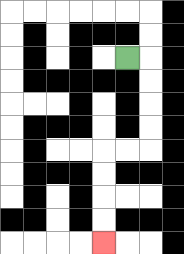{'start': '[5, 2]', 'end': '[4, 10]', 'path_directions': 'R,D,D,D,D,L,L,D,D,D,D', 'path_coordinates': '[[5, 2], [6, 2], [6, 3], [6, 4], [6, 5], [6, 6], [5, 6], [4, 6], [4, 7], [4, 8], [4, 9], [4, 10]]'}